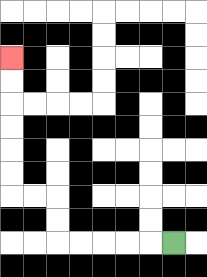{'start': '[7, 10]', 'end': '[0, 2]', 'path_directions': 'L,L,L,L,L,U,U,L,L,U,U,U,U,U,U', 'path_coordinates': '[[7, 10], [6, 10], [5, 10], [4, 10], [3, 10], [2, 10], [2, 9], [2, 8], [1, 8], [0, 8], [0, 7], [0, 6], [0, 5], [0, 4], [0, 3], [0, 2]]'}